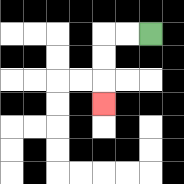{'start': '[6, 1]', 'end': '[4, 4]', 'path_directions': 'L,L,D,D,D', 'path_coordinates': '[[6, 1], [5, 1], [4, 1], [4, 2], [4, 3], [4, 4]]'}